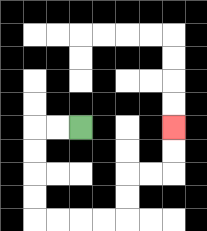{'start': '[3, 5]', 'end': '[7, 5]', 'path_directions': 'L,L,D,D,D,D,R,R,R,R,U,U,R,R,U,U', 'path_coordinates': '[[3, 5], [2, 5], [1, 5], [1, 6], [1, 7], [1, 8], [1, 9], [2, 9], [3, 9], [4, 9], [5, 9], [5, 8], [5, 7], [6, 7], [7, 7], [7, 6], [7, 5]]'}